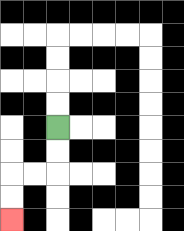{'start': '[2, 5]', 'end': '[0, 9]', 'path_directions': 'D,D,L,L,D,D', 'path_coordinates': '[[2, 5], [2, 6], [2, 7], [1, 7], [0, 7], [0, 8], [0, 9]]'}